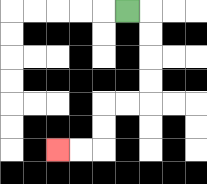{'start': '[5, 0]', 'end': '[2, 6]', 'path_directions': 'R,D,D,D,D,L,L,D,D,L,L', 'path_coordinates': '[[5, 0], [6, 0], [6, 1], [6, 2], [6, 3], [6, 4], [5, 4], [4, 4], [4, 5], [4, 6], [3, 6], [2, 6]]'}